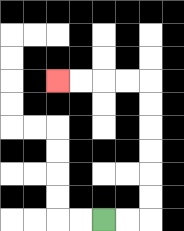{'start': '[4, 9]', 'end': '[2, 3]', 'path_directions': 'R,R,U,U,U,U,U,U,L,L,L,L', 'path_coordinates': '[[4, 9], [5, 9], [6, 9], [6, 8], [6, 7], [6, 6], [6, 5], [6, 4], [6, 3], [5, 3], [4, 3], [3, 3], [2, 3]]'}